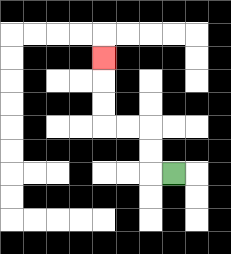{'start': '[7, 7]', 'end': '[4, 2]', 'path_directions': 'L,U,U,L,L,U,U,U', 'path_coordinates': '[[7, 7], [6, 7], [6, 6], [6, 5], [5, 5], [4, 5], [4, 4], [4, 3], [4, 2]]'}